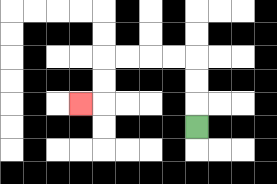{'start': '[8, 5]', 'end': '[3, 4]', 'path_directions': 'U,U,U,L,L,L,L,D,D,L', 'path_coordinates': '[[8, 5], [8, 4], [8, 3], [8, 2], [7, 2], [6, 2], [5, 2], [4, 2], [4, 3], [4, 4], [3, 4]]'}